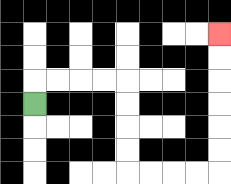{'start': '[1, 4]', 'end': '[9, 1]', 'path_directions': 'U,R,R,R,R,D,D,D,D,R,R,R,R,U,U,U,U,U,U', 'path_coordinates': '[[1, 4], [1, 3], [2, 3], [3, 3], [4, 3], [5, 3], [5, 4], [5, 5], [5, 6], [5, 7], [6, 7], [7, 7], [8, 7], [9, 7], [9, 6], [9, 5], [9, 4], [9, 3], [9, 2], [9, 1]]'}